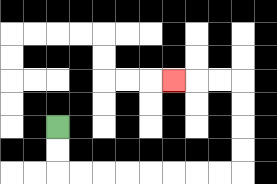{'start': '[2, 5]', 'end': '[7, 3]', 'path_directions': 'D,D,R,R,R,R,R,R,R,R,U,U,U,U,L,L,L', 'path_coordinates': '[[2, 5], [2, 6], [2, 7], [3, 7], [4, 7], [5, 7], [6, 7], [7, 7], [8, 7], [9, 7], [10, 7], [10, 6], [10, 5], [10, 4], [10, 3], [9, 3], [8, 3], [7, 3]]'}